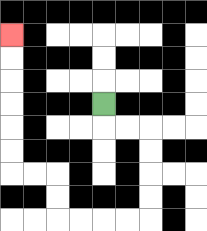{'start': '[4, 4]', 'end': '[0, 1]', 'path_directions': 'D,R,R,D,D,D,D,L,L,L,L,U,U,L,L,U,U,U,U,U,U', 'path_coordinates': '[[4, 4], [4, 5], [5, 5], [6, 5], [6, 6], [6, 7], [6, 8], [6, 9], [5, 9], [4, 9], [3, 9], [2, 9], [2, 8], [2, 7], [1, 7], [0, 7], [0, 6], [0, 5], [0, 4], [0, 3], [0, 2], [0, 1]]'}